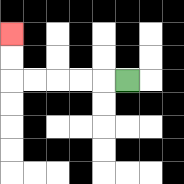{'start': '[5, 3]', 'end': '[0, 1]', 'path_directions': 'L,L,L,L,L,U,U', 'path_coordinates': '[[5, 3], [4, 3], [3, 3], [2, 3], [1, 3], [0, 3], [0, 2], [0, 1]]'}